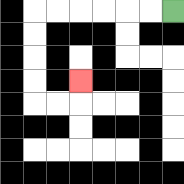{'start': '[7, 0]', 'end': '[3, 3]', 'path_directions': 'L,L,L,L,L,L,D,D,D,D,R,R,U', 'path_coordinates': '[[7, 0], [6, 0], [5, 0], [4, 0], [3, 0], [2, 0], [1, 0], [1, 1], [1, 2], [1, 3], [1, 4], [2, 4], [3, 4], [3, 3]]'}